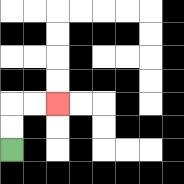{'start': '[0, 6]', 'end': '[2, 4]', 'path_directions': 'U,U,R,R', 'path_coordinates': '[[0, 6], [0, 5], [0, 4], [1, 4], [2, 4]]'}